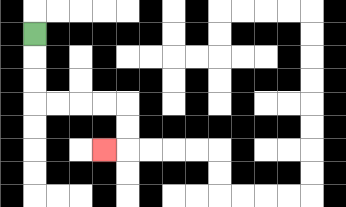{'start': '[1, 1]', 'end': '[4, 6]', 'path_directions': 'D,D,D,R,R,R,R,D,D,L', 'path_coordinates': '[[1, 1], [1, 2], [1, 3], [1, 4], [2, 4], [3, 4], [4, 4], [5, 4], [5, 5], [5, 6], [4, 6]]'}